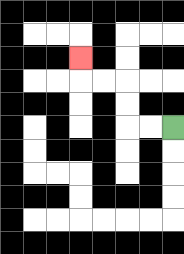{'start': '[7, 5]', 'end': '[3, 2]', 'path_directions': 'L,L,U,U,L,L,U', 'path_coordinates': '[[7, 5], [6, 5], [5, 5], [5, 4], [5, 3], [4, 3], [3, 3], [3, 2]]'}